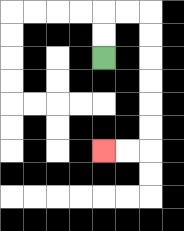{'start': '[4, 2]', 'end': '[4, 6]', 'path_directions': 'U,U,R,R,D,D,D,D,D,D,L,L', 'path_coordinates': '[[4, 2], [4, 1], [4, 0], [5, 0], [6, 0], [6, 1], [6, 2], [6, 3], [6, 4], [6, 5], [6, 6], [5, 6], [4, 6]]'}